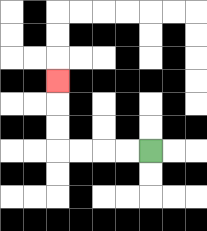{'start': '[6, 6]', 'end': '[2, 3]', 'path_directions': 'L,L,L,L,U,U,U', 'path_coordinates': '[[6, 6], [5, 6], [4, 6], [3, 6], [2, 6], [2, 5], [2, 4], [2, 3]]'}